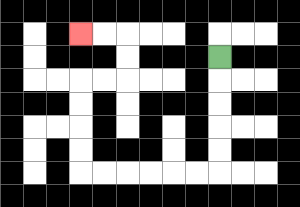{'start': '[9, 2]', 'end': '[3, 1]', 'path_directions': 'D,D,D,D,D,L,L,L,L,L,L,U,U,U,U,R,R,U,U,L,L', 'path_coordinates': '[[9, 2], [9, 3], [9, 4], [9, 5], [9, 6], [9, 7], [8, 7], [7, 7], [6, 7], [5, 7], [4, 7], [3, 7], [3, 6], [3, 5], [3, 4], [3, 3], [4, 3], [5, 3], [5, 2], [5, 1], [4, 1], [3, 1]]'}